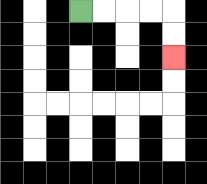{'start': '[3, 0]', 'end': '[7, 2]', 'path_directions': 'R,R,R,R,D,D', 'path_coordinates': '[[3, 0], [4, 0], [5, 0], [6, 0], [7, 0], [7, 1], [7, 2]]'}